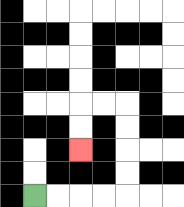{'start': '[1, 8]', 'end': '[3, 6]', 'path_directions': 'R,R,R,R,U,U,U,U,L,L,D,D', 'path_coordinates': '[[1, 8], [2, 8], [3, 8], [4, 8], [5, 8], [5, 7], [5, 6], [5, 5], [5, 4], [4, 4], [3, 4], [3, 5], [3, 6]]'}